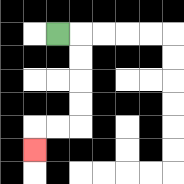{'start': '[2, 1]', 'end': '[1, 6]', 'path_directions': 'R,D,D,D,D,L,L,D', 'path_coordinates': '[[2, 1], [3, 1], [3, 2], [3, 3], [3, 4], [3, 5], [2, 5], [1, 5], [1, 6]]'}